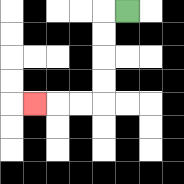{'start': '[5, 0]', 'end': '[1, 4]', 'path_directions': 'L,D,D,D,D,L,L,L', 'path_coordinates': '[[5, 0], [4, 0], [4, 1], [4, 2], [4, 3], [4, 4], [3, 4], [2, 4], [1, 4]]'}